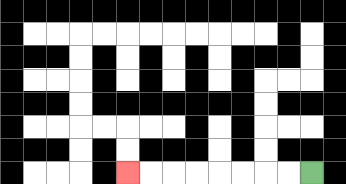{'start': '[13, 7]', 'end': '[5, 7]', 'path_directions': 'L,L,L,L,L,L,L,L', 'path_coordinates': '[[13, 7], [12, 7], [11, 7], [10, 7], [9, 7], [8, 7], [7, 7], [6, 7], [5, 7]]'}